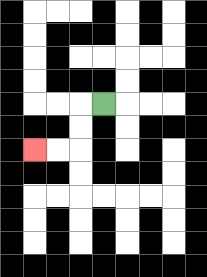{'start': '[4, 4]', 'end': '[1, 6]', 'path_directions': 'L,D,D,L,L', 'path_coordinates': '[[4, 4], [3, 4], [3, 5], [3, 6], [2, 6], [1, 6]]'}